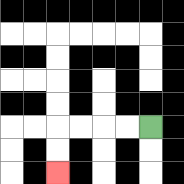{'start': '[6, 5]', 'end': '[2, 7]', 'path_directions': 'L,L,L,L,D,D', 'path_coordinates': '[[6, 5], [5, 5], [4, 5], [3, 5], [2, 5], [2, 6], [2, 7]]'}